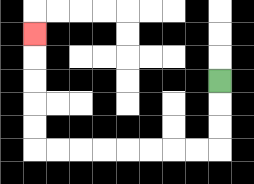{'start': '[9, 3]', 'end': '[1, 1]', 'path_directions': 'D,D,D,L,L,L,L,L,L,L,L,U,U,U,U,U', 'path_coordinates': '[[9, 3], [9, 4], [9, 5], [9, 6], [8, 6], [7, 6], [6, 6], [5, 6], [4, 6], [3, 6], [2, 6], [1, 6], [1, 5], [1, 4], [1, 3], [1, 2], [1, 1]]'}